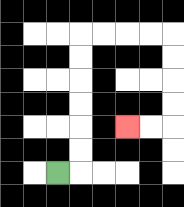{'start': '[2, 7]', 'end': '[5, 5]', 'path_directions': 'R,U,U,U,U,U,U,R,R,R,R,D,D,D,D,L,L', 'path_coordinates': '[[2, 7], [3, 7], [3, 6], [3, 5], [3, 4], [3, 3], [3, 2], [3, 1], [4, 1], [5, 1], [6, 1], [7, 1], [7, 2], [7, 3], [7, 4], [7, 5], [6, 5], [5, 5]]'}